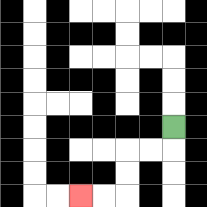{'start': '[7, 5]', 'end': '[3, 8]', 'path_directions': 'D,L,L,D,D,L,L', 'path_coordinates': '[[7, 5], [7, 6], [6, 6], [5, 6], [5, 7], [5, 8], [4, 8], [3, 8]]'}